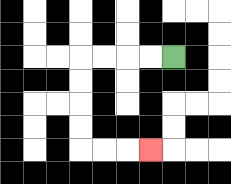{'start': '[7, 2]', 'end': '[6, 6]', 'path_directions': 'L,L,L,L,D,D,D,D,R,R,R', 'path_coordinates': '[[7, 2], [6, 2], [5, 2], [4, 2], [3, 2], [3, 3], [3, 4], [3, 5], [3, 6], [4, 6], [5, 6], [6, 6]]'}